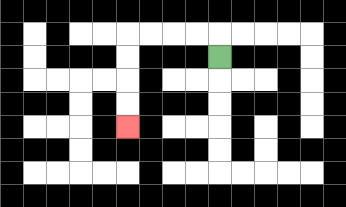{'start': '[9, 2]', 'end': '[5, 5]', 'path_directions': 'U,L,L,L,L,D,D,D,D', 'path_coordinates': '[[9, 2], [9, 1], [8, 1], [7, 1], [6, 1], [5, 1], [5, 2], [5, 3], [5, 4], [5, 5]]'}